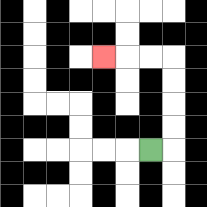{'start': '[6, 6]', 'end': '[4, 2]', 'path_directions': 'R,U,U,U,U,L,L,L', 'path_coordinates': '[[6, 6], [7, 6], [7, 5], [7, 4], [7, 3], [7, 2], [6, 2], [5, 2], [4, 2]]'}